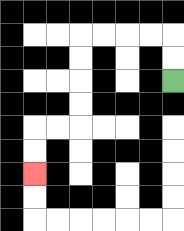{'start': '[7, 3]', 'end': '[1, 7]', 'path_directions': 'U,U,L,L,L,L,D,D,D,D,L,L,D,D', 'path_coordinates': '[[7, 3], [7, 2], [7, 1], [6, 1], [5, 1], [4, 1], [3, 1], [3, 2], [3, 3], [3, 4], [3, 5], [2, 5], [1, 5], [1, 6], [1, 7]]'}